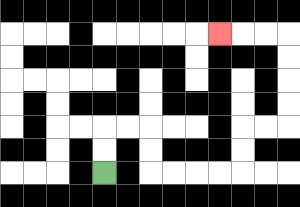{'start': '[4, 7]', 'end': '[9, 1]', 'path_directions': 'U,U,R,R,D,D,R,R,R,R,U,U,R,R,U,U,U,U,L,L,L', 'path_coordinates': '[[4, 7], [4, 6], [4, 5], [5, 5], [6, 5], [6, 6], [6, 7], [7, 7], [8, 7], [9, 7], [10, 7], [10, 6], [10, 5], [11, 5], [12, 5], [12, 4], [12, 3], [12, 2], [12, 1], [11, 1], [10, 1], [9, 1]]'}